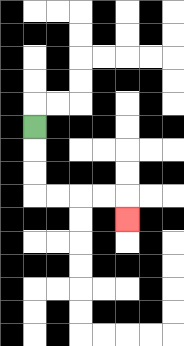{'start': '[1, 5]', 'end': '[5, 9]', 'path_directions': 'D,D,D,R,R,R,R,D', 'path_coordinates': '[[1, 5], [1, 6], [1, 7], [1, 8], [2, 8], [3, 8], [4, 8], [5, 8], [5, 9]]'}